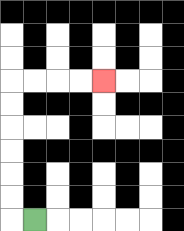{'start': '[1, 9]', 'end': '[4, 3]', 'path_directions': 'L,U,U,U,U,U,U,R,R,R,R', 'path_coordinates': '[[1, 9], [0, 9], [0, 8], [0, 7], [0, 6], [0, 5], [0, 4], [0, 3], [1, 3], [2, 3], [3, 3], [4, 3]]'}